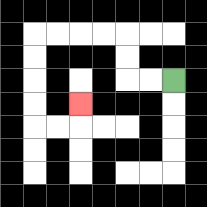{'start': '[7, 3]', 'end': '[3, 4]', 'path_directions': 'L,L,U,U,L,L,L,L,D,D,D,D,R,R,U', 'path_coordinates': '[[7, 3], [6, 3], [5, 3], [5, 2], [5, 1], [4, 1], [3, 1], [2, 1], [1, 1], [1, 2], [1, 3], [1, 4], [1, 5], [2, 5], [3, 5], [3, 4]]'}